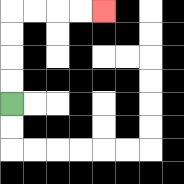{'start': '[0, 4]', 'end': '[4, 0]', 'path_directions': 'U,U,U,U,R,R,R,R', 'path_coordinates': '[[0, 4], [0, 3], [0, 2], [0, 1], [0, 0], [1, 0], [2, 0], [3, 0], [4, 0]]'}